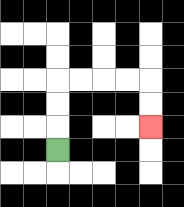{'start': '[2, 6]', 'end': '[6, 5]', 'path_directions': 'U,U,U,R,R,R,R,D,D', 'path_coordinates': '[[2, 6], [2, 5], [2, 4], [2, 3], [3, 3], [4, 3], [5, 3], [6, 3], [6, 4], [6, 5]]'}